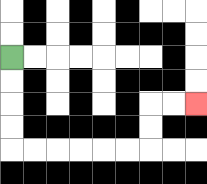{'start': '[0, 2]', 'end': '[8, 4]', 'path_directions': 'D,D,D,D,R,R,R,R,R,R,U,U,R,R', 'path_coordinates': '[[0, 2], [0, 3], [0, 4], [0, 5], [0, 6], [1, 6], [2, 6], [3, 6], [4, 6], [5, 6], [6, 6], [6, 5], [6, 4], [7, 4], [8, 4]]'}